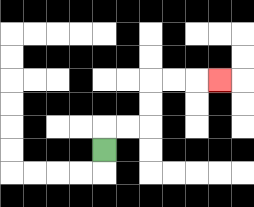{'start': '[4, 6]', 'end': '[9, 3]', 'path_directions': 'U,R,R,U,U,R,R,R', 'path_coordinates': '[[4, 6], [4, 5], [5, 5], [6, 5], [6, 4], [6, 3], [7, 3], [8, 3], [9, 3]]'}